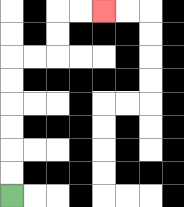{'start': '[0, 8]', 'end': '[4, 0]', 'path_directions': 'U,U,U,U,U,U,R,R,U,U,R,R', 'path_coordinates': '[[0, 8], [0, 7], [0, 6], [0, 5], [0, 4], [0, 3], [0, 2], [1, 2], [2, 2], [2, 1], [2, 0], [3, 0], [4, 0]]'}